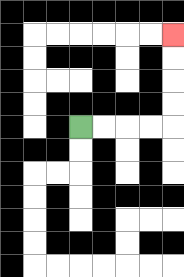{'start': '[3, 5]', 'end': '[7, 1]', 'path_directions': 'R,R,R,R,U,U,U,U', 'path_coordinates': '[[3, 5], [4, 5], [5, 5], [6, 5], [7, 5], [7, 4], [7, 3], [7, 2], [7, 1]]'}